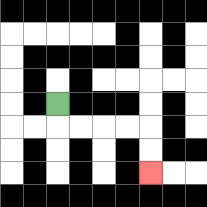{'start': '[2, 4]', 'end': '[6, 7]', 'path_directions': 'D,R,R,R,R,D,D', 'path_coordinates': '[[2, 4], [2, 5], [3, 5], [4, 5], [5, 5], [6, 5], [6, 6], [6, 7]]'}